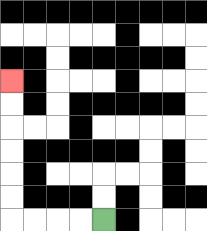{'start': '[4, 9]', 'end': '[0, 3]', 'path_directions': 'L,L,L,L,U,U,U,U,U,U', 'path_coordinates': '[[4, 9], [3, 9], [2, 9], [1, 9], [0, 9], [0, 8], [0, 7], [0, 6], [0, 5], [0, 4], [0, 3]]'}